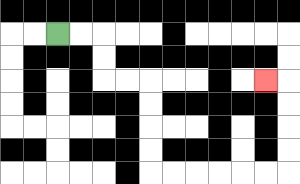{'start': '[2, 1]', 'end': '[11, 3]', 'path_directions': 'R,R,D,D,R,R,D,D,D,D,R,R,R,R,R,R,U,U,U,U,L', 'path_coordinates': '[[2, 1], [3, 1], [4, 1], [4, 2], [4, 3], [5, 3], [6, 3], [6, 4], [6, 5], [6, 6], [6, 7], [7, 7], [8, 7], [9, 7], [10, 7], [11, 7], [12, 7], [12, 6], [12, 5], [12, 4], [12, 3], [11, 3]]'}